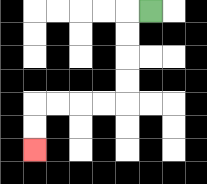{'start': '[6, 0]', 'end': '[1, 6]', 'path_directions': 'L,D,D,D,D,L,L,L,L,D,D', 'path_coordinates': '[[6, 0], [5, 0], [5, 1], [5, 2], [5, 3], [5, 4], [4, 4], [3, 4], [2, 4], [1, 4], [1, 5], [1, 6]]'}